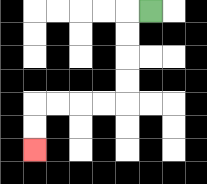{'start': '[6, 0]', 'end': '[1, 6]', 'path_directions': 'L,D,D,D,D,L,L,L,L,D,D', 'path_coordinates': '[[6, 0], [5, 0], [5, 1], [5, 2], [5, 3], [5, 4], [4, 4], [3, 4], [2, 4], [1, 4], [1, 5], [1, 6]]'}